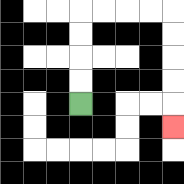{'start': '[3, 4]', 'end': '[7, 5]', 'path_directions': 'U,U,U,U,R,R,R,R,D,D,D,D,D', 'path_coordinates': '[[3, 4], [3, 3], [3, 2], [3, 1], [3, 0], [4, 0], [5, 0], [6, 0], [7, 0], [7, 1], [7, 2], [7, 3], [7, 4], [7, 5]]'}